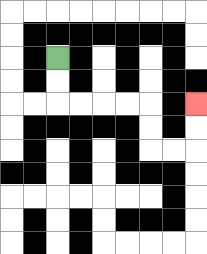{'start': '[2, 2]', 'end': '[8, 4]', 'path_directions': 'D,D,R,R,R,R,D,D,R,R,U,U', 'path_coordinates': '[[2, 2], [2, 3], [2, 4], [3, 4], [4, 4], [5, 4], [6, 4], [6, 5], [6, 6], [7, 6], [8, 6], [8, 5], [8, 4]]'}